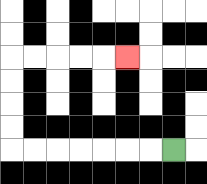{'start': '[7, 6]', 'end': '[5, 2]', 'path_directions': 'L,L,L,L,L,L,L,U,U,U,U,R,R,R,R,R', 'path_coordinates': '[[7, 6], [6, 6], [5, 6], [4, 6], [3, 6], [2, 6], [1, 6], [0, 6], [0, 5], [0, 4], [0, 3], [0, 2], [1, 2], [2, 2], [3, 2], [4, 2], [5, 2]]'}